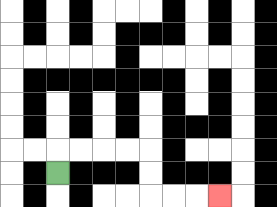{'start': '[2, 7]', 'end': '[9, 8]', 'path_directions': 'U,R,R,R,R,D,D,R,R,R', 'path_coordinates': '[[2, 7], [2, 6], [3, 6], [4, 6], [5, 6], [6, 6], [6, 7], [6, 8], [7, 8], [8, 8], [9, 8]]'}